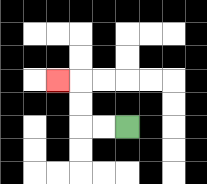{'start': '[5, 5]', 'end': '[2, 3]', 'path_directions': 'L,L,U,U,L', 'path_coordinates': '[[5, 5], [4, 5], [3, 5], [3, 4], [3, 3], [2, 3]]'}